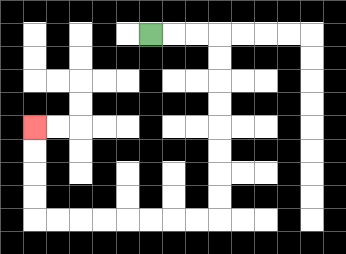{'start': '[6, 1]', 'end': '[1, 5]', 'path_directions': 'R,R,R,D,D,D,D,D,D,D,D,L,L,L,L,L,L,L,L,U,U,U,U', 'path_coordinates': '[[6, 1], [7, 1], [8, 1], [9, 1], [9, 2], [9, 3], [9, 4], [9, 5], [9, 6], [9, 7], [9, 8], [9, 9], [8, 9], [7, 9], [6, 9], [5, 9], [4, 9], [3, 9], [2, 9], [1, 9], [1, 8], [1, 7], [1, 6], [1, 5]]'}